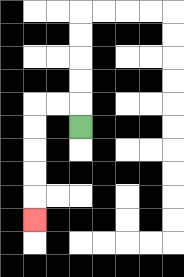{'start': '[3, 5]', 'end': '[1, 9]', 'path_directions': 'U,L,L,D,D,D,D,D', 'path_coordinates': '[[3, 5], [3, 4], [2, 4], [1, 4], [1, 5], [1, 6], [1, 7], [1, 8], [1, 9]]'}